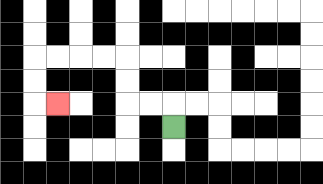{'start': '[7, 5]', 'end': '[2, 4]', 'path_directions': 'U,L,L,U,U,L,L,L,L,D,D,R', 'path_coordinates': '[[7, 5], [7, 4], [6, 4], [5, 4], [5, 3], [5, 2], [4, 2], [3, 2], [2, 2], [1, 2], [1, 3], [1, 4], [2, 4]]'}